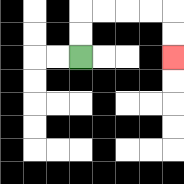{'start': '[3, 2]', 'end': '[7, 2]', 'path_directions': 'U,U,R,R,R,R,D,D', 'path_coordinates': '[[3, 2], [3, 1], [3, 0], [4, 0], [5, 0], [6, 0], [7, 0], [7, 1], [7, 2]]'}